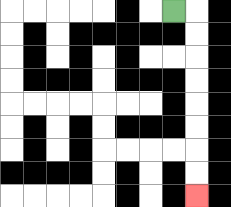{'start': '[7, 0]', 'end': '[8, 8]', 'path_directions': 'R,D,D,D,D,D,D,D,D', 'path_coordinates': '[[7, 0], [8, 0], [8, 1], [8, 2], [8, 3], [8, 4], [8, 5], [8, 6], [8, 7], [8, 8]]'}